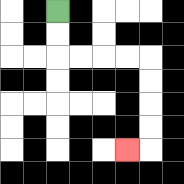{'start': '[2, 0]', 'end': '[5, 6]', 'path_directions': 'D,D,R,R,R,R,D,D,D,D,L', 'path_coordinates': '[[2, 0], [2, 1], [2, 2], [3, 2], [4, 2], [5, 2], [6, 2], [6, 3], [6, 4], [6, 5], [6, 6], [5, 6]]'}